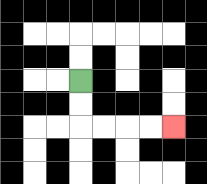{'start': '[3, 3]', 'end': '[7, 5]', 'path_directions': 'D,D,R,R,R,R', 'path_coordinates': '[[3, 3], [3, 4], [3, 5], [4, 5], [5, 5], [6, 5], [7, 5]]'}